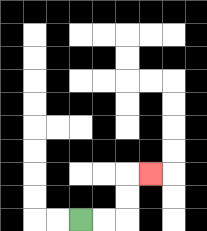{'start': '[3, 9]', 'end': '[6, 7]', 'path_directions': 'R,R,U,U,R', 'path_coordinates': '[[3, 9], [4, 9], [5, 9], [5, 8], [5, 7], [6, 7]]'}